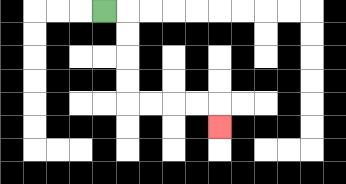{'start': '[4, 0]', 'end': '[9, 5]', 'path_directions': 'R,D,D,D,D,R,R,R,R,D', 'path_coordinates': '[[4, 0], [5, 0], [5, 1], [5, 2], [5, 3], [5, 4], [6, 4], [7, 4], [8, 4], [9, 4], [9, 5]]'}